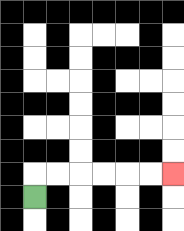{'start': '[1, 8]', 'end': '[7, 7]', 'path_directions': 'U,R,R,R,R,R,R', 'path_coordinates': '[[1, 8], [1, 7], [2, 7], [3, 7], [4, 7], [5, 7], [6, 7], [7, 7]]'}